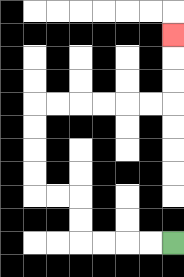{'start': '[7, 10]', 'end': '[7, 1]', 'path_directions': 'L,L,L,L,U,U,L,L,U,U,U,U,R,R,R,R,R,R,U,U,U', 'path_coordinates': '[[7, 10], [6, 10], [5, 10], [4, 10], [3, 10], [3, 9], [3, 8], [2, 8], [1, 8], [1, 7], [1, 6], [1, 5], [1, 4], [2, 4], [3, 4], [4, 4], [5, 4], [6, 4], [7, 4], [7, 3], [7, 2], [7, 1]]'}